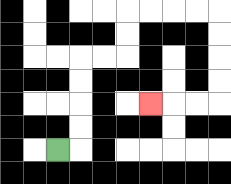{'start': '[2, 6]', 'end': '[6, 4]', 'path_directions': 'R,U,U,U,U,R,R,U,U,R,R,R,R,D,D,D,D,L,L,L', 'path_coordinates': '[[2, 6], [3, 6], [3, 5], [3, 4], [3, 3], [3, 2], [4, 2], [5, 2], [5, 1], [5, 0], [6, 0], [7, 0], [8, 0], [9, 0], [9, 1], [9, 2], [9, 3], [9, 4], [8, 4], [7, 4], [6, 4]]'}